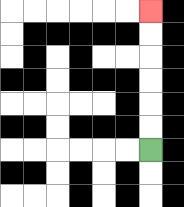{'start': '[6, 6]', 'end': '[6, 0]', 'path_directions': 'U,U,U,U,U,U', 'path_coordinates': '[[6, 6], [6, 5], [6, 4], [6, 3], [6, 2], [6, 1], [6, 0]]'}